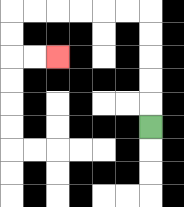{'start': '[6, 5]', 'end': '[2, 2]', 'path_directions': 'U,U,U,U,U,L,L,L,L,L,L,D,D,R,R', 'path_coordinates': '[[6, 5], [6, 4], [6, 3], [6, 2], [6, 1], [6, 0], [5, 0], [4, 0], [3, 0], [2, 0], [1, 0], [0, 0], [0, 1], [0, 2], [1, 2], [2, 2]]'}